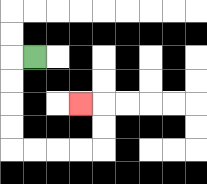{'start': '[1, 2]', 'end': '[3, 4]', 'path_directions': 'L,D,D,D,D,R,R,R,R,U,U,L', 'path_coordinates': '[[1, 2], [0, 2], [0, 3], [0, 4], [0, 5], [0, 6], [1, 6], [2, 6], [3, 6], [4, 6], [4, 5], [4, 4], [3, 4]]'}